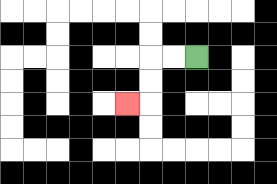{'start': '[8, 2]', 'end': '[5, 4]', 'path_directions': 'L,L,D,D,L', 'path_coordinates': '[[8, 2], [7, 2], [6, 2], [6, 3], [6, 4], [5, 4]]'}